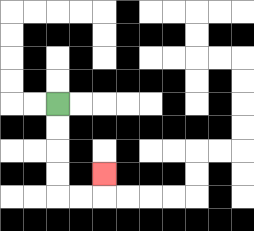{'start': '[2, 4]', 'end': '[4, 7]', 'path_directions': 'D,D,D,D,R,R,U', 'path_coordinates': '[[2, 4], [2, 5], [2, 6], [2, 7], [2, 8], [3, 8], [4, 8], [4, 7]]'}